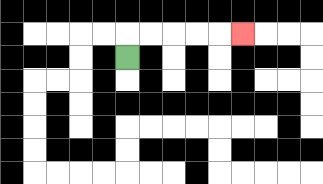{'start': '[5, 2]', 'end': '[10, 1]', 'path_directions': 'U,R,R,R,R,R', 'path_coordinates': '[[5, 2], [5, 1], [6, 1], [7, 1], [8, 1], [9, 1], [10, 1]]'}